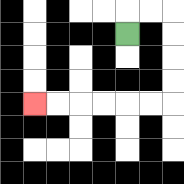{'start': '[5, 1]', 'end': '[1, 4]', 'path_directions': 'U,R,R,D,D,D,D,L,L,L,L,L,L', 'path_coordinates': '[[5, 1], [5, 0], [6, 0], [7, 0], [7, 1], [7, 2], [7, 3], [7, 4], [6, 4], [5, 4], [4, 4], [3, 4], [2, 4], [1, 4]]'}